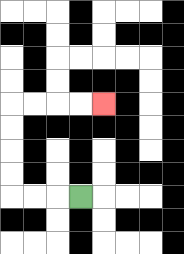{'start': '[3, 8]', 'end': '[4, 4]', 'path_directions': 'L,L,L,U,U,U,U,R,R,R,R', 'path_coordinates': '[[3, 8], [2, 8], [1, 8], [0, 8], [0, 7], [0, 6], [0, 5], [0, 4], [1, 4], [2, 4], [3, 4], [4, 4]]'}